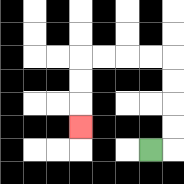{'start': '[6, 6]', 'end': '[3, 5]', 'path_directions': 'R,U,U,U,U,L,L,L,L,D,D,D', 'path_coordinates': '[[6, 6], [7, 6], [7, 5], [7, 4], [7, 3], [7, 2], [6, 2], [5, 2], [4, 2], [3, 2], [3, 3], [3, 4], [3, 5]]'}